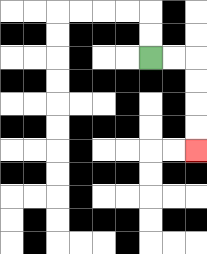{'start': '[6, 2]', 'end': '[8, 6]', 'path_directions': 'R,R,D,D,D,D', 'path_coordinates': '[[6, 2], [7, 2], [8, 2], [8, 3], [8, 4], [8, 5], [8, 6]]'}